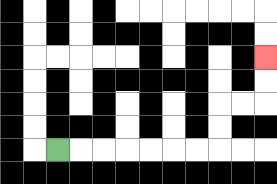{'start': '[2, 6]', 'end': '[11, 2]', 'path_directions': 'R,R,R,R,R,R,R,U,U,R,R,U,U', 'path_coordinates': '[[2, 6], [3, 6], [4, 6], [5, 6], [6, 6], [7, 6], [8, 6], [9, 6], [9, 5], [9, 4], [10, 4], [11, 4], [11, 3], [11, 2]]'}